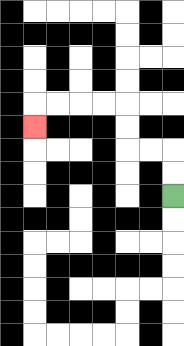{'start': '[7, 8]', 'end': '[1, 5]', 'path_directions': 'U,U,L,L,U,U,L,L,L,L,D', 'path_coordinates': '[[7, 8], [7, 7], [7, 6], [6, 6], [5, 6], [5, 5], [5, 4], [4, 4], [3, 4], [2, 4], [1, 4], [1, 5]]'}